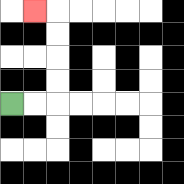{'start': '[0, 4]', 'end': '[1, 0]', 'path_directions': 'R,R,U,U,U,U,L', 'path_coordinates': '[[0, 4], [1, 4], [2, 4], [2, 3], [2, 2], [2, 1], [2, 0], [1, 0]]'}